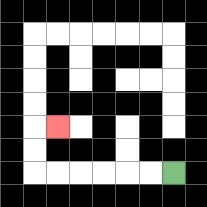{'start': '[7, 7]', 'end': '[2, 5]', 'path_directions': 'L,L,L,L,L,L,U,U,R', 'path_coordinates': '[[7, 7], [6, 7], [5, 7], [4, 7], [3, 7], [2, 7], [1, 7], [1, 6], [1, 5], [2, 5]]'}